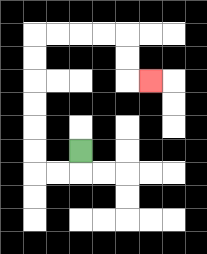{'start': '[3, 6]', 'end': '[6, 3]', 'path_directions': 'D,L,L,U,U,U,U,U,U,R,R,R,R,D,D,R', 'path_coordinates': '[[3, 6], [3, 7], [2, 7], [1, 7], [1, 6], [1, 5], [1, 4], [1, 3], [1, 2], [1, 1], [2, 1], [3, 1], [4, 1], [5, 1], [5, 2], [5, 3], [6, 3]]'}